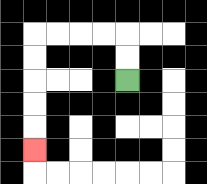{'start': '[5, 3]', 'end': '[1, 6]', 'path_directions': 'U,U,L,L,L,L,D,D,D,D,D', 'path_coordinates': '[[5, 3], [5, 2], [5, 1], [4, 1], [3, 1], [2, 1], [1, 1], [1, 2], [1, 3], [1, 4], [1, 5], [1, 6]]'}